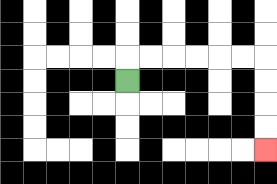{'start': '[5, 3]', 'end': '[11, 6]', 'path_directions': 'U,R,R,R,R,R,R,D,D,D,D', 'path_coordinates': '[[5, 3], [5, 2], [6, 2], [7, 2], [8, 2], [9, 2], [10, 2], [11, 2], [11, 3], [11, 4], [11, 5], [11, 6]]'}